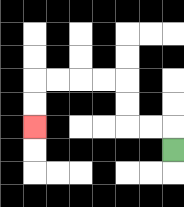{'start': '[7, 6]', 'end': '[1, 5]', 'path_directions': 'U,L,L,U,U,L,L,L,L,D,D', 'path_coordinates': '[[7, 6], [7, 5], [6, 5], [5, 5], [5, 4], [5, 3], [4, 3], [3, 3], [2, 3], [1, 3], [1, 4], [1, 5]]'}